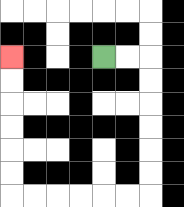{'start': '[4, 2]', 'end': '[0, 2]', 'path_directions': 'R,R,D,D,D,D,D,D,L,L,L,L,L,L,U,U,U,U,U,U', 'path_coordinates': '[[4, 2], [5, 2], [6, 2], [6, 3], [6, 4], [6, 5], [6, 6], [6, 7], [6, 8], [5, 8], [4, 8], [3, 8], [2, 8], [1, 8], [0, 8], [0, 7], [0, 6], [0, 5], [0, 4], [0, 3], [0, 2]]'}